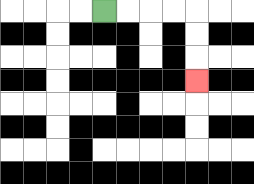{'start': '[4, 0]', 'end': '[8, 3]', 'path_directions': 'R,R,R,R,D,D,D', 'path_coordinates': '[[4, 0], [5, 0], [6, 0], [7, 0], [8, 0], [8, 1], [8, 2], [8, 3]]'}